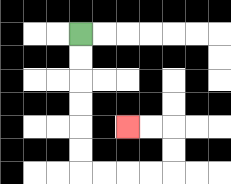{'start': '[3, 1]', 'end': '[5, 5]', 'path_directions': 'D,D,D,D,D,D,R,R,R,R,U,U,L,L', 'path_coordinates': '[[3, 1], [3, 2], [3, 3], [3, 4], [3, 5], [3, 6], [3, 7], [4, 7], [5, 7], [6, 7], [7, 7], [7, 6], [7, 5], [6, 5], [5, 5]]'}